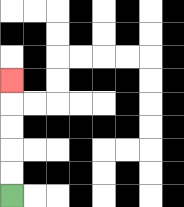{'start': '[0, 8]', 'end': '[0, 3]', 'path_directions': 'U,U,U,U,U', 'path_coordinates': '[[0, 8], [0, 7], [0, 6], [0, 5], [0, 4], [0, 3]]'}